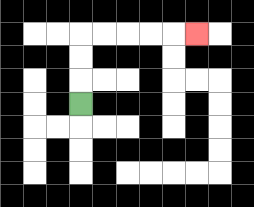{'start': '[3, 4]', 'end': '[8, 1]', 'path_directions': 'U,U,U,R,R,R,R,R', 'path_coordinates': '[[3, 4], [3, 3], [3, 2], [3, 1], [4, 1], [5, 1], [6, 1], [7, 1], [8, 1]]'}